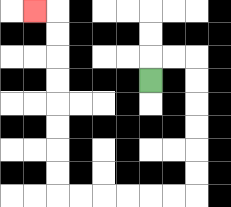{'start': '[6, 3]', 'end': '[1, 0]', 'path_directions': 'U,R,R,D,D,D,D,D,D,L,L,L,L,L,L,U,U,U,U,U,U,U,U,L', 'path_coordinates': '[[6, 3], [6, 2], [7, 2], [8, 2], [8, 3], [8, 4], [8, 5], [8, 6], [8, 7], [8, 8], [7, 8], [6, 8], [5, 8], [4, 8], [3, 8], [2, 8], [2, 7], [2, 6], [2, 5], [2, 4], [2, 3], [2, 2], [2, 1], [2, 0], [1, 0]]'}